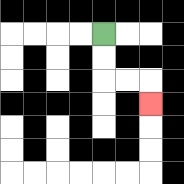{'start': '[4, 1]', 'end': '[6, 4]', 'path_directions': 'D,D,R,R,D', 'path_coordinates': '[[4, 1], [4, 2], [4, 3], [5, 3], [6, 3], [6, 4]]'}